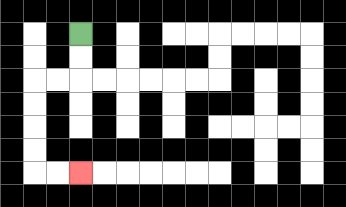{'start': '[3, 1]', 'end': '[3, 7]', 'path_directions': 'D,D,L,L,D,D,D,D,R,R', 'path_coordinates': '[[3, 1], [3, 2], [3, 3], [2, 3], [1, 3], [1, 4], [1, 5], [1, 6], [1, 7], [2, 7], [3, 7]]'}